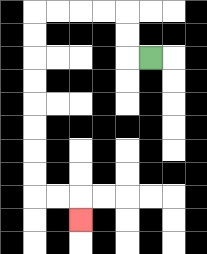{'start': '[6, 2]', 'end': '[3, 9]', 'path_directions': 'L,U,U,L,L,L,L,D,D,D,D,D,D,D,D,R,R,D', 'path_coordinates': '[[6, 2], [5, 2], [5, 1], [5, 0], [4, 0], [3, 0], [2, 0], [1, 0], [1, 1], [1, 2], [1, 3], [1, 4], [1, 5], [1, 6], [1, 7], [1, 8], [2, 8], [3, 8], [3, 9]]'}